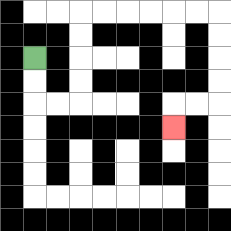{'start': '[1, 2]', 'end': '[7, 5]', 'path_directions': 'D,D,R,R,U,U,U,U,R,R,R,R,R,R,D,D,D,D,L,L,D', 'path_coordinates': '[[1, 2], [1, 3], [1, 4], [2, 4], [3, 4], [3, 3], [3, 2], [3, 1], [3, 0], [4, 0], [5, 0], [6, 0], [7, 0], [8, 0], [9, 0], [9, 1], [9, 2], [9, 3], [9, 4], [8, 4], [7, 4], [7, 5]]'}